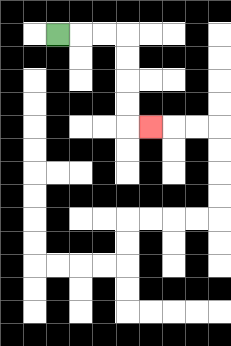{'start': '[2, 1]', 'end': '[6, 5]', 'path_directions': 'R,R,R,D,D,D,D,R', 'path_coordinates': '[[2, 1], [3, 1], [4, 1], [5, 1], [5, 2], [5, 3], [5, 4], [5, 5], [6, 5]]'}